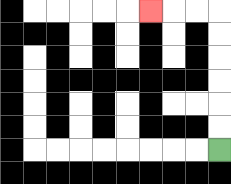{'start': '[9, 6]', 'end': '[6, 0]', 'path_directions': 'U,U,U,U,U,U,L,L,L', 'path_coordinates': '[[9, 6], [9, 5], [9, 4], [9, 3], [9, 2], [9, 1], [9, 0], [8, 0], [7, 0], [6, 0]]'}